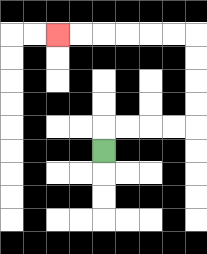{'start': '[4, 6]', 'end': '[2, 1]', 'path_directions': 'U,R,R,R,R,U,U,U,U,L,L,L,L,L,L', 'path_coordinates': '[[4, 6], [4, 5], [5, 5], [6, 5], [7, 5], [8, 5], [8, 4], [8, 3], [8, 2], [8, 1], [7, 1], [6, 1], [5, 1], [4, 1], [3, 1], [2, 1]]'}